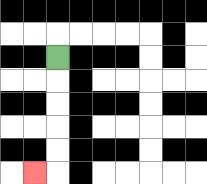{'start': '[2, 2]', 'end': '[1, 7]', 'path_directions': 'D,D,D,D,D,L', 'path_coordinates': '[[2, 2], [2, 3], [2, 4], [2, 5], [2, 6], [2, 7], [1, 7]]'}